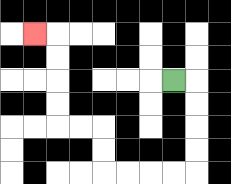{'start': '[7, 3]', 'end': '[1, 1]', 'path_directions': 'R,D,D,D,D,L,L,L,L,U,U,L,L,U,U,U,U,L', 'path_coordinates': '[[7, 3], [8, 3], [8, 4], [8, 5], [8, 6], [8, 7], [7, 7], [6, 7], [5, 7], [4, 7], [4, 6], [4, 5], [3, 5], [2, 5], [2, 4], [2, 3], [2, 2], [2, 1], [1, 1]]'}